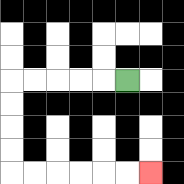{'start': '[5, 3]', 'end': '[6, 7]', 'path_directions': 'L,L,L,L,L,D,D,D,D,R,R,R,R,R,R', 'path_coordinates': '[[5, 3], [4, 3], [3, 3], [2, 3], [1, 3], [0, 3], [0, 4], [0, 5], [0, 6], [0, 7], [1, 7], [2, 7], [3, 7], [4, 7], [5, 7], [6, 7]]'}